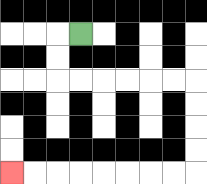{'start': '[3, 1]', 'end': '[0, 7]', 'path_directions': 'L,D,D,R,R,R,R,R,R,D,D,D,D,L,L,L,L,L,L,L,L', 'path_coordinates': '[[3, 1], [2, 1], [2, 2], [2, 3], [3, 3], [4, 3], [5, 3], [6, 3], [7, 3], [8, 3], [8, 4], [8, 5], [8, 6], [8, 7], [7, 7], [6, 7], [5, 7], [4, 7], [3, 7], [2, 7], [1, 7], [0, 7]]'}